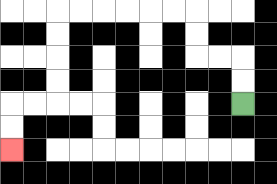{'start': '[10, 4]', 'end': '[0, 6]', 'path_directions': 'U,U,L,L,U,U,L,L,L,L,L,L,D,D,D,D,L,L,D,D', 'path_coordinates': '[[10, 4], [10, 3], [10, 2], [9, 2], [8, 2], [8, 1], [8, 0], [7, 0], [6, 0], [5, 0], [4, 0], [3, 0], [2, 0], [2, 1], [2, 2], [2, 3], [2, 4], [1, 4], [0, 4], [0, 5], [0, 6]]'}